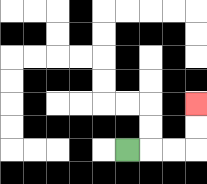{'start': '[5, 6]', 'end': '[8, 4]', 'path_directions': 'R,R,R,U,U', 'path_coordinates': '[[5, 6], [6, 6], [7, 6], [8, 6], [8, 5], [8, 4]]'}